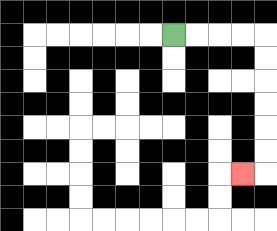{'start': '[7, 1]', 'end': '[10, 7]', 'path_directions': 'R,R,R,R,D,D,D,D,D,D,L', 'path_coordinates': '[[7, 1], [8, 1], [9, 1], [10, 1], [11, 1], [11, 2], [11, 3], [11, 4], [11, 5], [11, 6], [11, 7], [10, 7]]'}